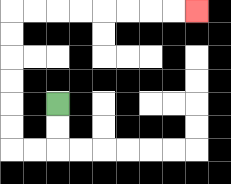{'start': '[2, 4]', 'end': '[8, 0]', 'path_directions': 'D,D,L,L,U,U,U,U,U,U,R,R,R,R,R,R,R,R', 'path_coordinates': '[[2, 4], [2, 5], [2, 6], [1, 6], [0, 6], [0, 5], [0, 4], [0, 3], [0, 2], [0, 1], [0, 0], [1, 0], [2, 0], [3, 0], [4, 0], [5, 0], [6, 0], [7, 0], [8, 0]]'}